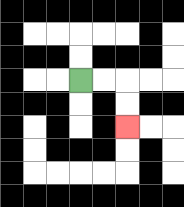{'start': '[3, 3]', 'end': '[5, 5]', 'path_directions': 'R,R,D,D', 'path_coordinates': '[[3, 3], [4, 3], [5, 3], [5, 4], [5, 5]]'}